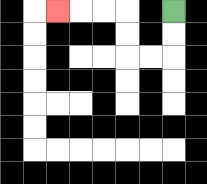{'start': '[7, 0]', 'end': '[2, 0]', 'path_directions': 'D,D,L,L,U,U,L,L,L', 'path_coordinates': '[[7, 0], [7, 1], [7, 2], [6, 2], [5, 2], [5, 1], [5, 0], [4, 0], [3, 0], [2, 0]]'}